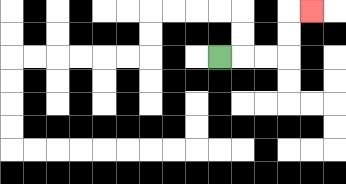{'start': '[9, 2]', 'end': '[13, 0]', 'path_directions': 'R,R,R,U,U,R', 'path_coordinates': '[[9, 2], [10, 2], [11, 2], [12, 2], [12, 1], [12, 0], [13, 0]]'}